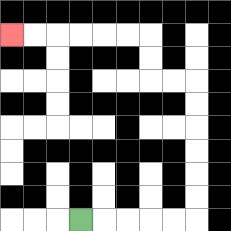{'start': '[3, 9]', 'end': '[0, 1]', 'path_directions': 'R,R,R,R,R,U,U,U,U,U,U,L,L,U,U,L,L,L,L,L,L', 'path_coordinates': '[[3, 9], [4, 9], [5, 9], [6, 9], [7, 9], [8, 9], [8, 8], [8, 7], [8, 6], [8, 5], [8, 4], [8, 3], [7, 3], [6, 3], [6, 2], [6, 1], [5, 1], [4, 1], [3, 1], [2, 1], [1, 1], [0, 1]]'}